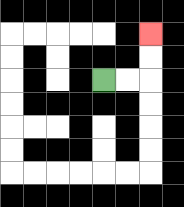{'start': '[4, 3]', 'end': '[6, 1]', 'path_directions': 'R,R,U,U', 'path_coordinates': '[[4, 3], [5, 3], [6, 3], [6, 2], [6, 1]]'}